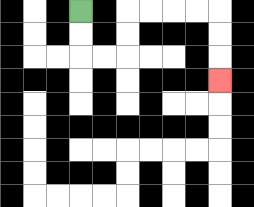{'start': '[3, 0]', 'end': '[9, 3]', 'path_directions': 'D,D,R,R,U,U,R,R,R,R,D,D,D', 'path_coordinates': '[[3, 0], [3, 1], [3, 2], [4, 2], [5, 2], [5, 1], [5, 0], [6, 0], [7, 0], [8, 0], [9, 0], [9, 1], [9, 2], [9, 3]]'}